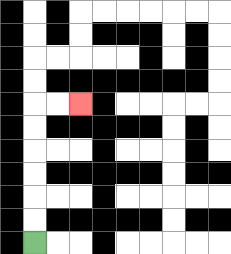{'start': '[1, 10]', 'end': '[3, 4]', 'path_directions': 'U,U,U,U,U,U,R,R', 'path_coordinates': '[[1, 10], [1, 9], [1, 8], [1, 7], [1, 6], [1, 5], [1, 4], [2, 4], [3, 4]]'}